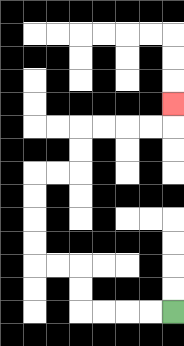{'start': '[7, 13]', 'end': '[7, 4]', 'path_directions': 'L,L,L,L,U,U,L,L,U,U,U,U,R,R,U,U,R,R,R,R,U', 'path_coordinates': '[[7, 13], [6, 13], [5, 13], [4, 13], [3, 13], [3, 12], [3, 11], [2, 11], [1, 11], [1, 10], [1, 9], [1, 8], [1, 7], [2, 7], [3, 7], [3, 6], [3, 5], [4, 5], [5, 5], [6, 5], [7, 5], [7, 4]]'}